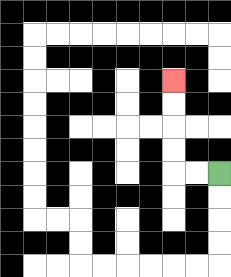{'start': '[9, 7]', 'end': '[7, 3]', 'path_directions': 'L,L,U,U,U,U', 'path_coordinates': '[[9, 7], [8, 7], [7, 7], [7, 6], [7, 5], [7, 4], [7, 3]]'}